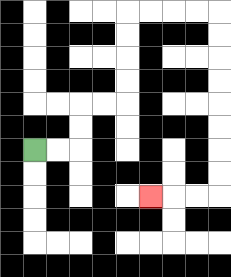{'start': '[1, 6]', 'end': '[6, 8]', 'path_directions': 'R,R,U,U,R,R,U,U,U,U,R,R,R,R,D,D,D,D,D,D,D,D,L,L,L', 'path_coordinates': '[[1, 6], [2, 6], [3, 6], [3, 5], [3, 4], [4, 4], [5, 4], [5, 3], [5, 2], [5, 1], [5, 0], [6, 0], [7, 0], [8, 0], [9, 0], [9, 1], [9, 2], [9, 3], [9, 4], [9, 5], [9, 6], [9, 7], [9, 8], [8, 8], [7, 8], [6, 8]]'}